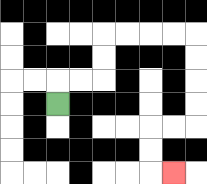{'start': '[2, 4]', 'end': '[7, 7]', 'path_directions': 'U,R,R,U,U,R,R,R,R,D,D,D,D,L,L,D,D,R', 'path_coordinates': '[[2, 4], [2, 3], [3, 3], [4, 3], [4, 2], [4, 1], [5, 1], [6, 1], [7, 1], [8, 1], [8, 2], [8, 3], [8, 4], [8, 5], [7, 5], [6, 5], [6, 6], [6, 7], [7, 7]]'}